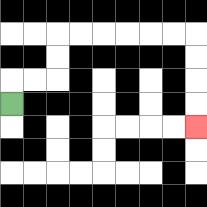{'start': '[0, 4]', 'end': '[8, 5]', 'path_directions': 'U,R,R,U,U,R,R,R,R,R,R,D,D,D,D', 'path_coordinates': '[[0, 4], [0, 3], [1, 3], [2, 3], [2, 2], [2, 1], [3, 1], [4, 1], [5, 1], [6, 1], [7, 1], [8, 1], [8, 2], [8, 3], [8, 4], [8, 5]]'}